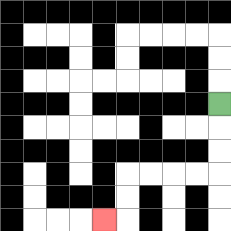{'start': '[9, 4]', 'end': '[4, 9]', 'path_directions': 'D,D,D,L,L,L,L,D,D,L', 'path_coordinates': '[[9, 4], [9, 5], [9, 6], [9, 7], [8, 7], [7, 7], [6, 7], [5, 7], [5, 8], [5, 9], [4, 9]]'}